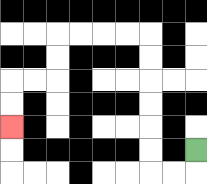{'start': '[8, 6]', 'end': '[0, 5]', 'path_directions': 'D,L,L,U,U,U,U,U,U,L,L,L,L,D,D,L,L,D,D', 'path_coordinates': '[[8, 6], [8, 7], [7, 7], [6, 7], [6, 6], [6, 5], [6, 4], [6, 3], [6, 2], [6, 1], [5, 1], [4, 1], [3, 1], [2, 1], [2, 2], [2, 3], [1, 3], [0, 3], [0, 4], [0, 5]]'}